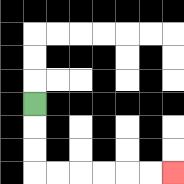{'start': '[1, 4]', 'end': '[7, 7]', 'path_directions': 'D,D,D,R,R,R,R,R,R', 'path_coordinates': '[[1, 4], [1, 5], [1, 6], [1, 7], [2, 7], [3, 7], [4, 7], [5, 7], [6, 7], [7, 7]]'}